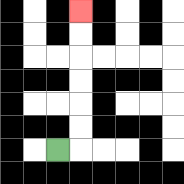{'start': '[2, 6]', 'end': '[3, 0]', 'path_directions': 'R,U,U,U,U,U,U', 'path_coordinates': '[[2, 6], [3, 6], [3, 5], [3, 4], [3, 3], [3, 2], [3, 1], [3, 0]]'}